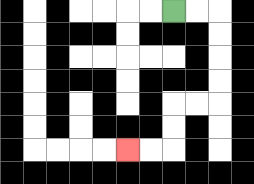{'start': '[7, 0]', 'end': '[5, 6]', 'path_directions': 'R,R,D,D,D,D,L,L,D,D,L,L', 'path_coordinates': '[[7, 0], [8, 0], [9, 0], [9, 1], [9, 2], [9, 3], [9, 4], [8, 4], [7, 4], [7, 5], [7, 6], [6, 6], [5, 6]]'}